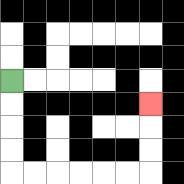{'start': '[0, 3]', 'end': '[6, 4]', 'path_directions': 'D,D,D,D,R,R,R,R,R,R,U,U,U', 'path_coordinates': '[[0, 3], [0, 4], [0, 5], [0, 6], [0, 7], [1, 7], [2, 7], [3, 7], [4, 7], [5, 7], [6, 7], [6, 6], [6, 5], [6, 4]]'}